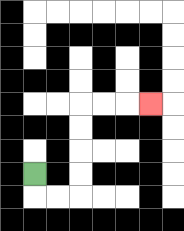{'start': '[1, 7]', 'end': '[6, 4]', 'path_directions': 'D,R,R,U,U,U,U,R,R,R', 'path_coordinates': '[[1, 7], [1, 8], [2, 8], [3, 8], [3, 7], [3, 6], [3, 5], [3, 4], [4, 4], [5, 4], [6, 4]]'}